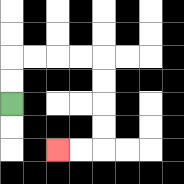{'start': '[0, 4]', 'end': '[2, 6]', 'path_directions': 'U,U,R,R,R,R,D,D,D,D,L,L', 'path_coordinates': '[[0, 4], [0, 3], [0, 2], [1, 2], [2, 2], [3, 2], [4, 2], [4, 3], [4, 4], [4, 5], [4, 6], [3, 6], [2, 6]]'}